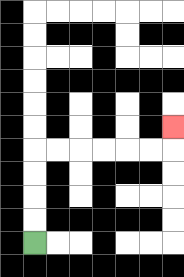{'start': '[1, 10]', 'end': '[7, 5]', 'path_directions': 'U,U,U,U,R,R,R,R,R,R,U', 'path_coordinates': '[[1, 10], [1, 9], [1, 8], [1, 7], [1, 6], [2, 6], [3, 6], [4, 6], [5, 6], [6, 6], [7, 6], [7, 5]]'}